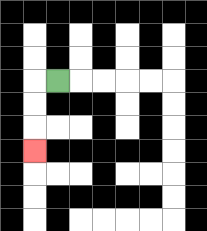{'start': '[2, 3]', 'end': '[1, 6]', 'path_directions': 'L,D,D,D', 'path_coordinates': '[[2, 3], [1, 3], [1, 4], [1, 5], [1, 6]]'}